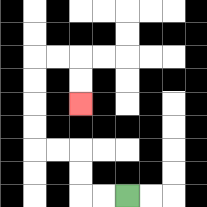{'start': '[5, 8]', 'end': '[3, 4]', 'path_directions': 'L,L,U,U,L,L,U,U,U,U,R,R,D,D', 'path_coordinates': '[[5, 8], [4, 8], [3, 8], [3, 7], [3, 6], [2, 6], [1, 6], [1, 5], [1, 4], [1, 3], [1, 2], [2, 2], [3, 2], [3, 3], [3, 4]]'}